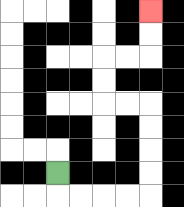{'start': '[2, 7]', 'end': '[6, 0]', 'path_directions': 'D,R,R,R,R,U,U,U,U,L,L,U,U,R,R,U,U', 'path_coordinates': '[[2, 7], [2, 8], [3, 8], [4, 8], [5, 8], [6, 8], [6, 7], [6, 6], [6, 5], [6, 4], [5, 4], [4, 4], [4, 3], [4, 2], [5, 2], [6, 2], [6, 1], [6, 0]]'}